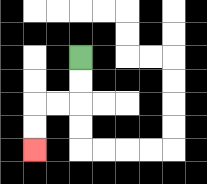{'start': '[3, 2]', 'end': '[1, 6]', 'path_directions': 'D,D,L,L,D,D', 'path_coordinates': '[[3, 2], [3, 3], [3, 4], [2, 4], [1, 4], [1, 5], [1, 6]]'}